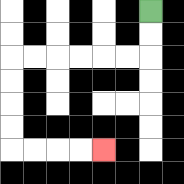{'start': '[6, 0]', 'end': '[4, 6]', 'path_directions': 'D,D,L,L,L,L,L,L,D,D,D,D,R,R,R,R', 'path_coordinates': '[[6, 0], [6, 1], [6, 2], [5, 2], [4, 2], [3, 2], [2, 2], [1, 2], [0, 2], [0, 3], [0, 4], [0, 5], [0, 6], [1, 6], [2, 6], [3, 6], [4, 6]]'}